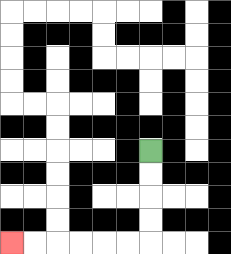{'start': '[6, 6]', 'end': '[0, 10]', 'path_directions': 'D,D,D,D,L,L,L,L,L,L', 'path_coordinates': '[[6, 6], [6, 7], [6, 8], [6, 9], [6, 10], [5, 10], [4, 10], [3, 10], [2, 10], [1, 10], [0, 10]]'}